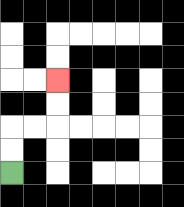{'start': '[0, 7]', 'end': '[2, 3]', 'path_directions': 'U,U,R,R,U,U', 'path_coordinates': '[[0, 7], [0, 6], [0, 5], [1, 5], [2, 5], [2, 4], [2, 3]]'}